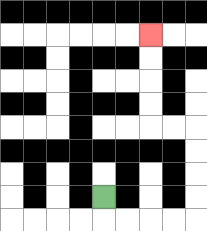{'start': '[4, 8]', 'end': '[6, 1]', 'path_directions': 'D,R,R,R,R,U,U,U,U,L,L,U,U,U,U', 'path_coordinates': '[[4, 8], [4, 9], [5, 9], [6, 9], [7, 9], [8, 9], [8, 8], [8, 7], [8, 6], [8, 5], [7, 5], [6, 5], [6, 4], [6, 3], [6, 2], [6, 1]]'}